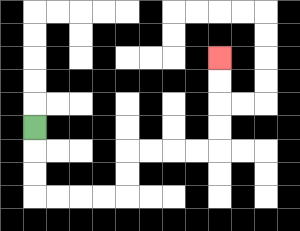{'start': '[1, 5]', 'end': '[9, 2]', 'path_directions': 'D,D,D,R,R,R,R,U,U,R,R,R,R,U,U,U,U', 'path_coordinates': '[[1, 5], [1, 6], [1, 7], [1, 8], [2, 8], [3, 8], [4, 8], [5, 8], [5, 7], [5, 6], [6, 6], [7, 6], [8, 6], [9, 6], [9, 5], [9, 4], [9, 3], [9, 2]]'}